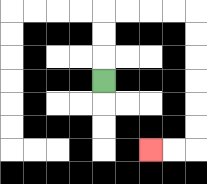{'start': '[4, 3]', 'end': '[6, 6]', 'path_directions': 'U,U,U,R,R,R,R,D,D,D,D,D,D,L,L', 'path_coordinates': '[[4, 3], [4, 2], [4, 1], [4, 0], [5, 0], [6, 0], [7, 0], [8, 0], [8, 1], [8, 2], [8, 3], [8, 4], [8, 5], [8, 6], [7, 6], [6, 6]]'}